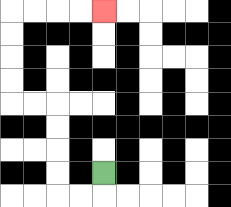{'start': '[4, 7]', 'end': '[4, 0]', 'path_directions': 'D,L,L,U,U,U,U,L,L,U,U,U,U,R,R,R,R', 'path_coordinates': '[[4, 7], [4, 8], [3, 8], [2, 8], [2, 7], [2, 6], [2, 5], [2, 4], [1, 4], [0, 4], [0, 3], [0, 2], [0, 1], [0, 0], [1, 0], [2, 0], [3, 0], [4, 0]]'}